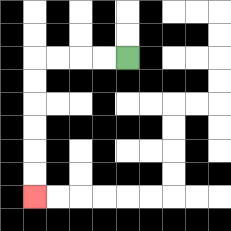{'start': '[5, 2]', 'end': '[1, 8]', 'path_directions': 'L,L,L,L,D,D,D,D,D,D', 'path_coordinates': '[[5, 2], [4, 2], [3, 2], [2, 2], [1, 2], [1, 3], [1, 4], [1, 5], [1, 6], [1, 7], [1, 8]]'}